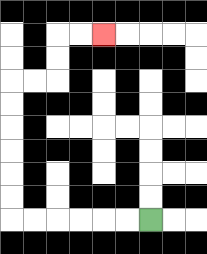{'start': '[6, 9]', 'end': '[4, 1]', 'path_directions': 'L,L,L,L,L,L,U,U,U,U,U,U,R,R,U,U,R,R', 'path_coordinates': '[[6, 9], [5, 9], [4, 9], [3, 9], [2, 9], [1, 9], [0, 9], [0, 8], [0, 7], [0, 6], [0, 5], [0, 4], [0, 3], [1, 3], [2, 3], [2, 2], [2, 1], [3, 1], [4, 1]]'}